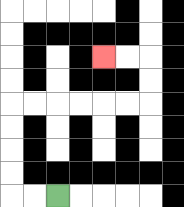{'start': '[2, 8]', 'end': '[4, 2]', 'path_directions': 'L,L,U,U,U,U,R,R,R,R,R,R,U,U,L,L', 'path_coordinates': '[[2, 8], [1, 8], [0, 8], [0, 7], [0, 6], [0, 5], [0, 4], [1, 4], [2, 4], [3, 4], [4, 4], [5, 4], [6, 4], [6, 3], [6, 2], [5, 2], [4, 2]]'}